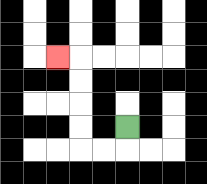{'start': '[5, 5]', 'end': '[2, 2]', 'path_directions': 'D,L,L,U,U,U,U,L', 'path_coordinates': '[[5, 5], [5, 6], [4, 6], [3, 6], [3, 5], [3, 4], [3, 3], [3, 2], [2, 2]]'}